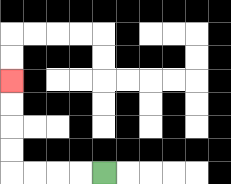{'start': '[4, 7]', 'end': '[0, 3]', 'path_directions': 'L,L,L,L,U,U,U,U', 'path_coordinates': '[[4, 7], [3, 7], [2, 7], [1, 7], [0, 7], [0, 6], [0, 5], [0, 4], [0, 3]]'}